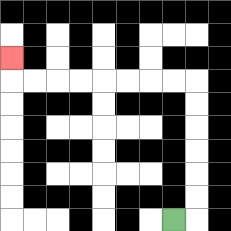{'start': '[7, 9]', 'end': '[0, 2]', 'path_directions': 'R,U,U,U,U,U,U,L,L,L,L,L,L,L,L,U', 'path_coordinates': '[[7, 9], [8, 9], [8, 8], [8, 7], [8, 6], [8, 5], [8, 4], [8, 3], [7, 3], [6, 3], [5, 3], [4, 3], [3, 3], [2, 3], [1, 3], [0, 3], [0, 2]]'}